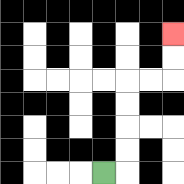{'start': '[4, 7]', 'end': '[7, 1]', 'path_directions': 'R,U,U,U,U,R,R,U,U', 'path_coordinates': '[[4, 7], [5, 7], [5, 6], [5, 5], [5, 4], [5, 3], [6, 3], [7, 3], [7, 2], [7, 1]]'}